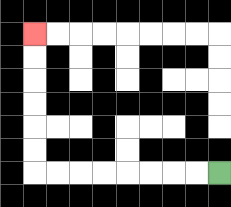{'start': '[9, 7]', 'end': '[1, 1]', 'path_directions': 'L,L,L,L,L,L,L,L,U,U,U,U,U,U', 'path_coordinates': '[[9, 7], [8, 7], [7, 7], [6, 7], [5, 7], [4, 7], [3, 7], [2, 7], [1, 7], [1, 6], [1, 5], [1, 4], [1, 3], [1, 2], [1, 1]]'}